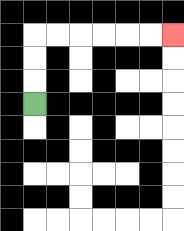{'start': '[1, 4]', 'end': '[7, 1]', 'path_directions': 'U,U,U,R,R,R,R,R,R', 'path_coordinates': '[[1, 4], [1, 3], [1, 2], [1, 1], [2, 1], [3, 1], [4, 1], [5, 1], [6, 1], [7, 1]]'}